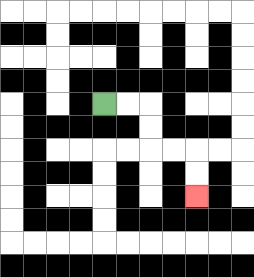{'start': '[4, 4]', 'end': '[8, 8]', 'path_directions': 'R,R,D,D,R,R,D,D', 'path_coordinates': '[[4, 4], [5, 4], [6, 4], [6, 5], [6, 6], [7, 6], [8, 6], [8, 7], [8, 8]]'}